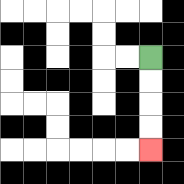{'start': '[6, 2]', 'end': '[6, 6]', 'path_directions': 'D,D,D,D', 'path_coordinates': '[[6, 2], [6, 3], [6, 4], [6, 5], [6, 6]]'}